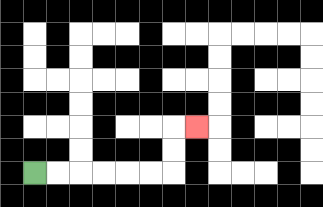{'start': '[1, 7]', 'end': '[8, 5]', 'path_directions': 'R,R,R,R,R,R,U,U,R', 'path_coordinates': '[[1, 7], [2, 7], [3, 7], [4, 7], [5, 7], [6, 7], [7, 7], [7, 6], [7, 5], [8, 5]]'}